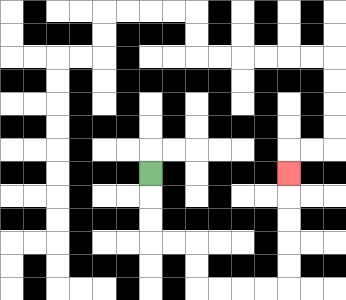{'start': '[6, 7]', 'end': '[12, 7]', 'path_directions': 'D,D,D,R,R,D,D,R,R,R,R,U,U,U,U,U', 'path_coordinates': '[[6, 7], [6, 8], [6, 9], [6, 10], [7, 10], [8, 10], [8, 11], [8, 12], [9, 12], [10, 12], [11, 12], [12, 12], [12, 11], [12, 10], [12, 9], [12, 8], [12, 7]]'}